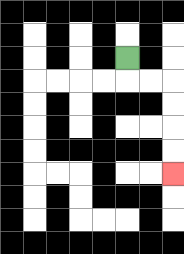{'start': '[5, 2]', 'end': '[7, 7]', 'path_directions': 'D,R,R,D,D,D,D', 'path_coordinates': '[[5, 2], [5, 3], [6, 3], [7, 3], [7, 4], [7, 5], [7, 6], [7, 7]]'}